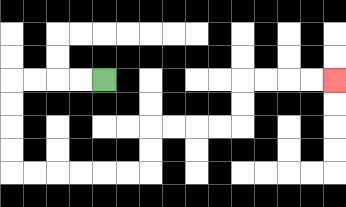{'start': '[4, 3]', 'end': '[14, 3]', 'path_directions': 'L,L,L,L,D,D,D,D,R,R,R,R,R,R,U,U,R,R,R,R,U,U,R,R,R,R', 'path_coordinates': '[[4, 3], [3, 3], [2, 3], [1, 3], [0, 3], [0, 4], [0, 5], [0, 6], [0, 7], [1, 7], [2, 7], [3, 7], [4, 7], [5, 7], [6, 7], [6, 6], [6, 5], [7, 5], [8, 5], [9, 5], [10, 5], [10, 4], [10, 3], [11, 3], [12, 3], [13, 3], [14, 3]]'}